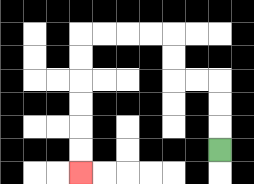{'start': '[9, 6]', 'end': '[3, 7]', 'path_directions': 'U,U,U,L,L,U,U,L,L,L,L,D,D,D,D,D,D', 'path_coordinates': '[[9, 6], [9, 5], [9, 4], [9, 3], [8, 3], [7, 3], [7, 2], [7, 1], [6, 1], [5, 1], [4, 1], [3, 1], [3, 2], [3, 3], [3, 4], [3, 5], [3, 6], [3, 7]]'}